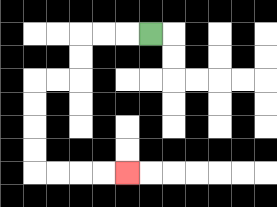{'start': '[6, 1]', 'end': '[5, 7]', 'path_directions': 'L,L,L,D,D,L,L,D,D,D,D,R,R,R,R', 'path_coordinates': '[[6, 1], [5, 1], [4, 1], [3, 1], [3, 2], [3, 3], [2, 3], [1, 3], [1, 4], [1, 5], [1, 6], [1, 7], [2, 7], [3, 7], [4, 7], [5, 7]]'}